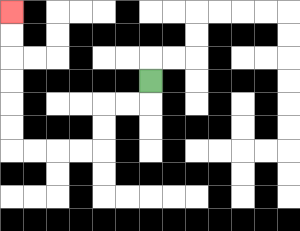{'start': '[6, 3]', 'end': '[0, 0]', 'path_directions': 'D,L,L,D,D,L,L,L,L,U,U,U,U,U,U', 'path_coordinates': '[[6, 3], [6, 4], [5, 4], [4, 4], [4, 5], [4, 6], [3, 6], [2, 6], [1, 6], [0, 6], [0, 5], [0, 4], [0, 3], [0, 2], [0, 1], [0, 0]]'}